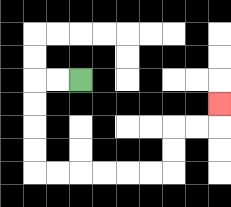{'start': '[3, 3]', 'end': '[9, 4]', 'path_directions': 'L,L,D,D,D,D,R,R,R,R,R,R,U,U,R,R,U', 'path_coordinates': '[[3, 3], [2, 3], [1, 3], [1, 4], [1, 5], [1, 6], [1, 7], [2, 7], [3, 7], [4, 7], [5, 7], [6, 7], [7, 7], [7, 6], [7, 5], [8, 5], [9, 5], [9, 4]]'}